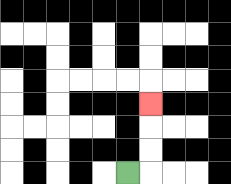{'start': '[5, 7]', 'end': '[6, 4]', 'path_directions': 'R,U,U,U', 'path_coordinates': '[[5, 7], [6, 7], [6, 6], [6, 5], [6, 4]]'}